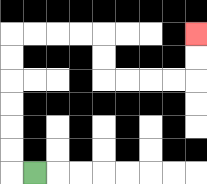{'start': '[1, 7]', 'end': '[8, 1]', 'path_directions': 'L,U,U,U,U,U,U,R,R,R,R,D,D,R,R,R,R,U,U', 'path_coordinates': '[[1, 7], [0, 7], [0, 6], [0, 5], [0, 4], [0, 3], [0, 2], [0, 1], [1, 1], [2, 1], [3, 1], [4, 1], [4, 2], [4, 3], [5, 3], [6, 3], [7, 3], [8, 3], [8, 2], [8, 1]]'}